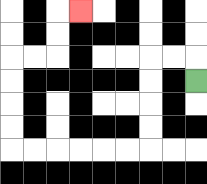{'start': '[8, 3]', 'end': '[3, 0]', 'path_directions': 'U,L,L,D,D,D,D,L,L,L,L,L,L,U,U,U,U,R,R,U,U,R', 'path_coordinates': '[[8, 3], [8, 2], [7, 2], [6, 2], [6, 3], [6, 4], [6, 5], [6, 6], [5, 6], [4, 6], [3, 6], [2, 6], [1, 6], [0, 6], [0, 5], [0, 4], [0, 3], [0, 2], [1, 2], [2, 2], [2, 1], [2, 0], [3, 0]]'}